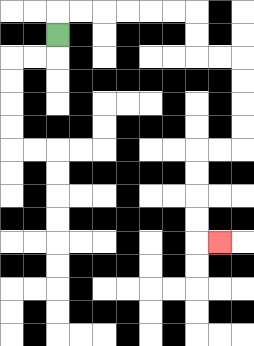{'start': '[2, 1]', 'end': '[9, 10]', 'path_directions': 'U,R,R,R,R,R,R,D,D,R,R,D,D,D,D,L,L,D,D,D,D,R', 'path_coordinates': '[[2, 1], [2, 0], [3, 0], [4, 0], [5, 0], [6, 0], [7, 0], [8, 0], [8, 1], [8, 2], [9, 2], [10, 2], [10, 3], [10, 4], [10, 5], [10, 6], [9, 6], [8, 6], [8, 7], [8, 8], [8, 9], [8, 10], [9, 10]]'}